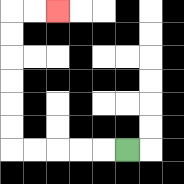{'start': '[5, 6]', 'end': '[2, 0]', 'path_directions': 'L,L,L,L,L,U,U,U,U,U,U,R,R', 'path_coordinates': '[[5, 6], [4, 6], [3, 6], [2, 6], [1, 6], [0, 6], [0, 5], [0, 4], [0, 3], [0, 2], [0, 1], [0, 0], [1, 0], [2, 0]]'}